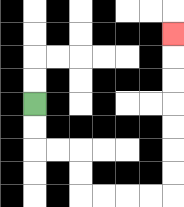{'start': '[1, 4]', 'end': '[7, 1]', 'path_directions': 'D,D,R,R,D,D,R,R,R,R,U,U,U,U,U,U,U', 'path_coordinates': '[[1, 4], [1, 5], [1, 6], [2, 6], [3, 6], [3, 7], [3, 8], [4, 8], [5, 8], [6, 8], [7, 8], [7, 7], [7, 6], [7, 5], [7, 4], [7, 3], [7, 2], [7, 1]]'}